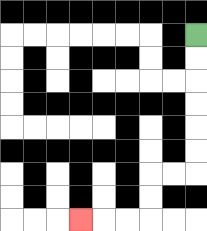{'start': '[8, 1]', 'end': '[3, 9]', 'path_directions': 'D,D,D,D,D,D,L,L,D,D,L,L,L', 'path_coordinates': '[[8, 1], [8, 2], [8, 3], [8, 4], [8, 5], [8, 6], [8, 7], [7, 7], [6, 7], [6, 8], [6, 9], [5, 9], [4, 9], [3, 9]]'}